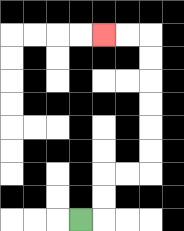{'start': '[3, 9]', 'end': '[4, 1]', 'path_directions': 'R,U,U,R,R,U,U,U,U,U,U,L,L', 'path_coordinates': '[[3, 9], [4, 9], [4, 8], [4, 7], [5, 7], [6, 7], [6, 6], [6, 5], [6, 4], [6, 3], [6, 2], [6, 1], [5, 1], [4, 1]]'}